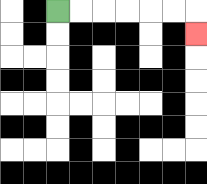{'start': '[2, 0]', 'end': '[8, 1]', 'path_directions': 'R,R,R,R,R,R,D', 'path_coordinates': '[[2, 0], [3, 0], [4, 0], [5, 0], [6, 0], [7, 0], [8, 0], [8, 1]]'}